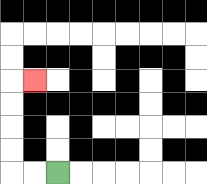{'start': '[2, 7]', 'end': '[1, 3]', 'path_directions': 'L,L,U,U,U,U,R', 'path_coordinates': '[[2, 7], [1, 7], [0, 7], [0, 6], [0, 5], [0, 4], [0, 3], [1, 3]]'}